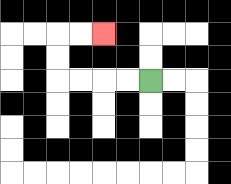{'start': '[6, 3]', 'end': '[4, 1]', 'path_directions': 'L,L,L,L,U,U,R,R', 'path_coordinates': '[[6, 3], [5, 3], [4, 3], [3, 3], [2, 3], [2, 2], [2, 1], [3, 1], [4, 1]]'}